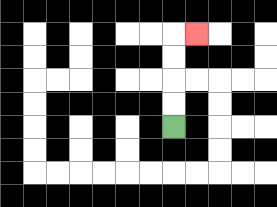{'start': '[7, 5]', 'end': '[8, 1]', 'path_directions': 'U,U,U,U,R', 'path_coordinates': '[[7, 5], [7, 4], [7, 3], [7, 2], [7, 1], [8, 1]]'}